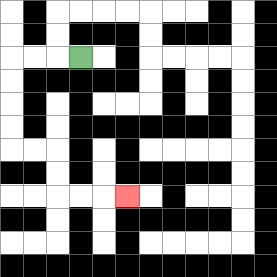{'start': '[3, 2]', 'end': '[5, 8]', 'path_directions': 'L,L,L,D,D,D,D,R,R,D,D,R,R,R', 'path_coordinates': '[[3, 2], [2, 2], [1, 2], [0, 2], [0, 3], [0, 4], [0, 5], [0, 6], [1, 6], [2, 6], [2, 7], [2, 8], [3, 8], [4, 8], [5, 8]]'}